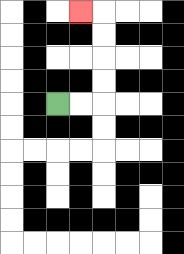{'start': '[2, 4]', 'end': '[3, 0]', 'path_directions': 'R,R,U,U,U,U,L', 'path_coordinates': '[[2, 4], [3, 4], [4, 4], [4, 3], [4, 2], [4, 1], [4, 0], [3, 0]]'}